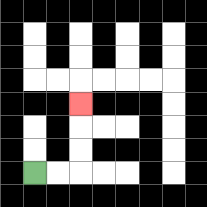{'start': '[1, 7]', 'end': '[3, 4]', 'path_directions': 'R,R,U,U,U', 'path_coordinates': '[[1, 7], [2, 7], [3, 7], [3, 6], [3, 5], [3, 4]]'}